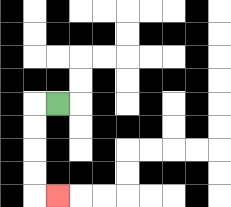{'start': '[2, 4]', 'end': '[2, 8]', 'path_directions': 'L,D,D,D,D,R', 'path_coordinates': '[[2, 4], [1, 4], [1, 5], [1, 6], [1, 7], [1, 8], [2, 8]]'}